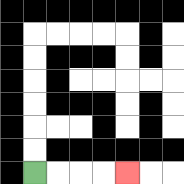{'start': '[1, 7]', 'end': '[5, 7]', 'path_directions': 'R,R,R,R', 'path_coordinates': '[[1, 7], [2, 7], [3, 7], [4, 7], [5, 7]]'}